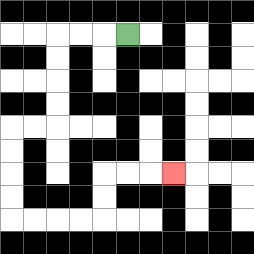{'start': '[5, 1]', 'end': '[7, 7]', 'path_directions': 'L,L,L,D,D,D,D,L,L,D,D,D,D,R,R,R,R,U,U,R,R,R', 'path_coordinates': '[[5, 1], [4, 1], [3, 1], [2, 1], [2, 2], [2, 3], [2, 4], [2, 5], [1, 5], [0, 5], [0, 6], [0, 7], [0, 8], [0, 9], [1, 9], [2, 9], [3, 9], [4, 9], [4, 8], [4, 7], [5, 7], [6, 7], [7, 7]]'}